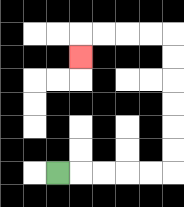{'start': '[2, 7]', 'end': '[3, 2]', 'path_directions': 'R,R,R,R,R,U,U,U,U,U,U,L,L,L,L,D', 'path_coordinates': '[[2, 7], [3, 7], [4, 7], [5, 7], [6, 7], [7, 7], [7, 6], [7, 5], [7, 4], [7, 3], [7, 2], [7, 1], [6, 1], [5, 1], [4, 1], [3, 1], [3, 2]]'}